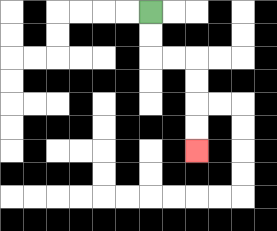{'start': '[6, 0]', 'end': '[8, 6]', 'path_directions': 'D,D,R,R,D,D,D,D', 'path_coordinates': '[[6, 0], [6, 1], [6, 2], [7, 2], [8, 2], [8, 3], [8, 4], [8, 5], [8, 6]]'}